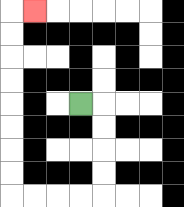{'start': '[3, 4]', 'end': '[1, 0]', 'path_directions': 'R,D,D,D,D,L,L,L,L,U,U,U,U,U,U,U,U,R', 'path_coordinates': '[[3, 4], [4, 4], [4, 5], [4, 6], [4, 7], [4, 8], [3, 8], [2, 8], [1, 8], [0, 8], [0, 7], [0, 6], [0, 5], [0, 4], [0, 3], [0, 2], [0, 1], [0, 0], [1, 0]]'}